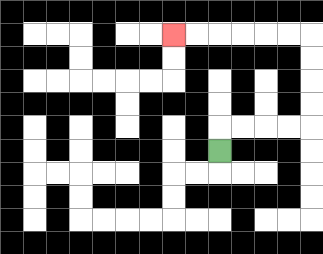{'start': '[9, 6]', 'end': '[7, 1]', 'path_directions': 'U,R,R,R,R,U,U,U,U,L,L,L,L,L,L', 'path_coordinates': '[[9, 6], [9, 5], [10, 5], [11, 5], [12, 5], [13, 5], [13, 4], [13, 3], [13, 2], [13, 1], [12, 1], [11, 1], [10, 1], [9, 1], [8, 1], [7, 1]]'}